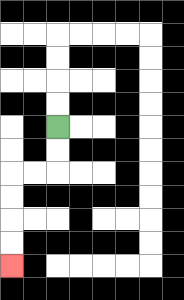{'start': '[2, 5]', 'end': '[0, 11]', 'path_directions': 'D,D,L,L,D,D,D,D', 'path_coordinates': '[[2, 5], [2, 6], [2, 7], [1, 7], [0, 7], [0, 8], [0, 9], [0, 10], [0, 11]]'}